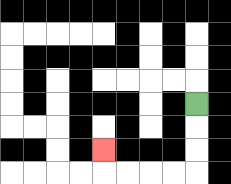{'start': '[8, 4]', 'end': '[4, 6]', 'path_directions': 'D,D,D,L,L,L,L,U', 'path_coordinates': '[[8, 4], [8, 5], [8, 6], [8, 7], [7, 7], [6, 7], [5, 7], [4, 7], [4, 6]]'}